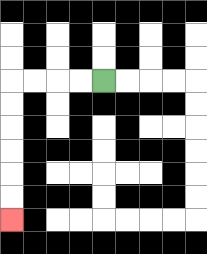{'start': '[4, 3]', 'end': '[0, 9]', 'path_directions': 'L,L,L,L,D,D,D,D,D,D', 'path_coordinates': '[[4, 3], [3, 3], [2, 3], [1, 3], [0, 3], [0, 4], [0, 5], [0, 6], [0, 7], [0, 8], [0, 9]]'}